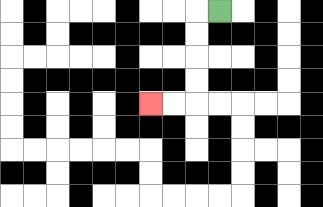{'start': '[9, 0]', 'end': '[6, 4]', 'path_directions': 'L,D,D,D,D,L,L', 'path_coordinates': '[[9, 0], [8, 0], [8, 1], [8, 2], [8, 3], [8, 4], [7, 4], [6, 4]]'}